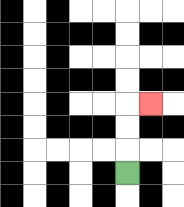{'start': '[5, 7]', 'end': '[6, 4]', 'path_directions': 'U,U,U,R', 'path_coordinates': '[[5, 7], [5, 6], [5, 5], [5, 4], [6, 4]]'}